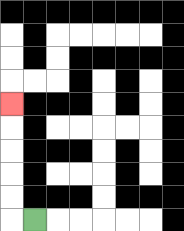{'start': '[1, 9]', 'end': '[0, 4]', 'path_directions': 'L,U,U,U,U,U', 'path_coordinates': '[[1, 9], [0, 9], [0, 8], [0, 7], [0, 6], [0, 5], [0, 4]]'}